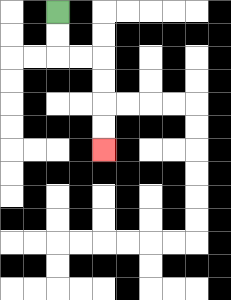{'start': '[2, 0]', 'end': '[4, 6]', 'path_directions': 'D,D,R,R,D,D,D,D', 'path_coordinates': '[[2, 0], [2, 1], [2, 2], [3, 2], [4, 2], [4, 3], [4, 4], [4, 5], [4, 6]]'}